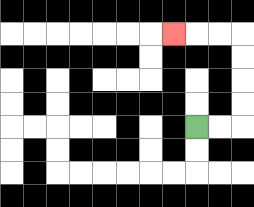{'start': '[8, 5]', 'end': '[7, 1]', 'path_directions': 'R,R,U,U,U,U,L,L,L', 'path_coordinates': '[[8, 5], [9, 5], [10, 5], [10, 4], [10, 3], [10, 2], [10, 1], [9, 1], [8, 1], [7, 1]]'}